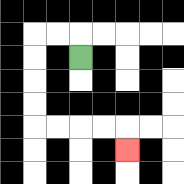{'start': '[3, 2]', 'end': '[5, 6]', 'path_directions': 'U,L,L,D,D,D,D,R,R,R,R,D', 'path_coordinates': '[[3, 2], [3, 1], [2, 1], [1, 1], [1, 2], [1, 3], [1, 4], [1, 5], [2, 5], [3, 5], [4, 5], [5, 5], [5, 6]]'}